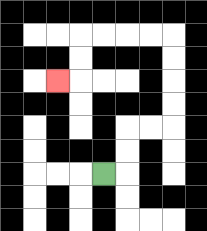{'start': '[4, 7]', 'end': '[2, 3]', 'path_directions': 'R,U,U,R,R,U,U,U,U,L,L,L,L,D,D,L', 'path_coordinates': '[[4, 7], [5, 7], [5, 6], [5, 5], [6, 5], [7, 5], [7, 4], [7, 3], [7, 2], [7, 1], [6, 1], [5, 1], [4, 1], [3, 1], [3, 2], [3, 3], [2, 3]]'}